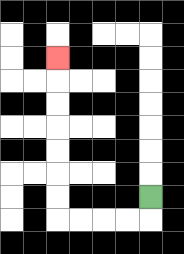{'start': '[6, 8]', 'end': '[2, 2]', 'path_directions': 'D,L,L,L,L,U,U,U,U,U,U,U', 'path_coordinates': '[[6, 8], [6, 9], [5, 9], [4, 9], [3, 9], [2, 9], [2, 8], [2, 7], [2, 6], [2, 5], [2, 4], [2, 3], [2, 2]]'}